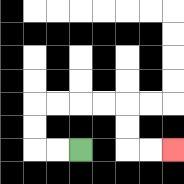{'start': '[3, 6]', 'end': '[7, 6]', 'path_directions': 'L,L,U,U,R,R,R,R,D,D,R,R', 'path_coordinates': '[[3, 6], [2, 6], [1, 6], [1, 5], [1, 4], [2, 4], [3, 4], [4, 4], [5, 4], [5, 5], [5, 6], [6, 6], [7, 6]]'}